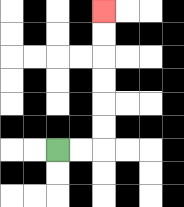{'start': '[2, 6]', 'end': '[4, 0]', 'path_directions': 'R,R,U,U,U,U,U,U', 'path_coordinates': '[[2, 6], [3, 6], [4, 6], [4, 5], [4, 4], [4, 3], [4, 2], [4, 1], [4, 0]]'}